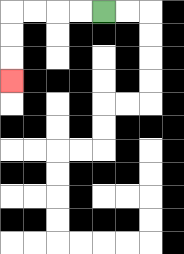{'start': '[4, 0]', 'end': '[0, 3]', 'path_directions': 'L,L,L,L,D,D,D', 'path_coordinates': '[[4, 0], [3, 0], [2, 0], [1, 0], [0, 0], [0, 1], [0, 2], [0, 3]]'}